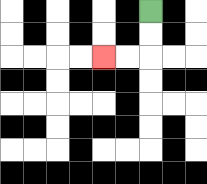{'start': '[6, 0]', 'end': '[4, 2]', 'path_directions': 'D,D,L,L', 'path_coordinates': '[[6, 0], [6, 1], [6, 2], [5, 2], [4, 2]]'}